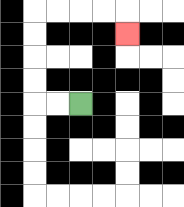{'start': '[3, 4]', 'end': '[5, 1]', 'path_directions': 'L,L,U,U,U,U,R,R,R,R,D', 'path_coordinates': '[[3, 4], [2, 4], [1, 4], [1, 3], [1, 2], [1, 1], [1, 0], [2, 0], [3, 0], [4, 0], [5, 0], [5, 1]]'}